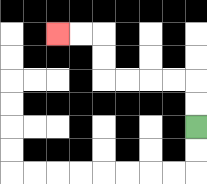{'start': '[8, 5]', 'end': '[2, 1]', 'path_directions': 'U,U,L,L,L,L,U,U,L,L', 'path_coordinates': '[[8, 5], [8, 4], [8, 3], [7, 3], [6, 3], [5, 3], [4, 3], [4, 2], [4, 1], [3, 1], [2, 1]]'}